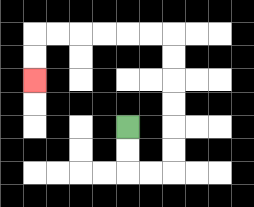{'start': '[5, 5]', 'end': '[1, 3]', 'path_directions': 'D,D,R,R,U,U,U,U,U,U,L,L,L,L,L,L,D,D', 'path_coordinates': '[[5, 5], [5, 6], [5, 7], [6, 7], [7, 7], [7, 6], [7, 5], [7, 4], [7, 3], [7, 2], [7, 1], [6, 1], [5, 1], [4, 1], [3, 1], [2, 1], [1, 1], [1, 2], [1, 3]]'}